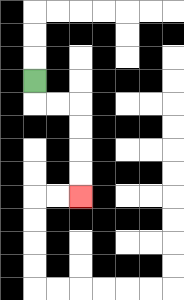{'start': '[1, 3]', 'end': '[3, 8]', 'path_directions': 'D,R,R,D,D,D,D', 'path_coordinates': '[[1, 3], [1, 4], [2, 4], [3, 4], [3, 5], [3, 6], [3, 7], [3, 8]]'}